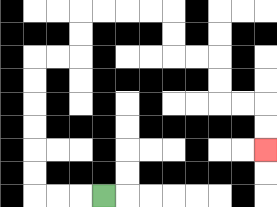{'start': '[4, 8]', 'end': '[11, 6]', 'path_directions': 'L,L,L,U,U,U,U,U,U,R,R,U,U,R,R,R,R,D,D,R,R,D,D,R,R,D,D', 'path_coordinates': '[[4, 8], [3, 8], [2, 8], [1, 8], [1, 7], [1, 6], [1, 5], [1, 4], [1, 3], [1, 2], [2, 2], [3, 2], [3, 1], [3, 0], [4, 0], [5, 0], [6, 0], [7, 0], [7, 1], [7, 2], [8, 2], [9, 2], [9, 3], [9, 4], [10, 4], [11, 4], [11, 5], [11, 6]]'}